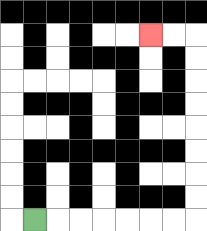{'start': '[1, 9]', 'end': '[6, 1]', 'path_directions': 'R,R,R,R,R,R,R,U,U,U,U,U,U,U,U,L,L', 'path_coordinates': '[[1, 9], [2, 9], [3, 9], [4, 9], [5, 9], [6, 9], [7, 9], [8, 9], [8, 8], [8, 7], [8, 6], [8, 5], [8, 4], [8, 3], [8, 2], [8, 1], [7, 1], [6, 1]]'}